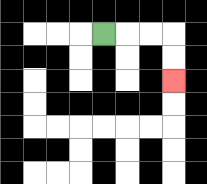{'start': '[4, 1]', 'end': '[7, 3]', 'path_directions': 'R,R,R,D,D', 'path_coordinates': '[[4, 1], [5, 1], [6, 1], [7, 1], [7, 2], [7, 3]]'}